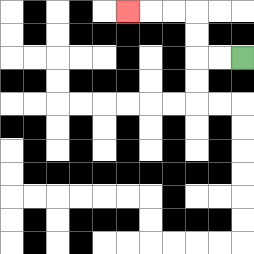{'start': '[10, 2]', 'end': '[5, 0]', 'path_directions': 'L,L,U,U,L,L,L', 'path_coordinates': '[[10, 2], [9, 2], [8, 2], [8, 1], [8, 0], [7, 0], [6, 0], [5, 0]]'}